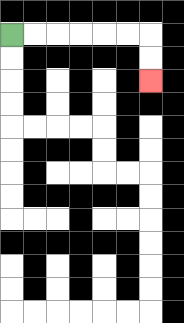{'start': '[0, 1]', 'end': '[6, 3]', 'path_directions': 'R,R,R,R,R,R,D,D', 'path_coordinates': '[[0, 1], [1, 1], [2, 1], [3, 1], [4, 1], [5, 1], [6, 1], [6, 2], [6, 3]]'}